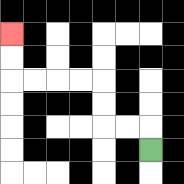{'start': '[6, 6]', 'end': '[0, 1]', 'path_directions': 'U,L,L,U,U,L,L,L,L,U,U', 'path_coordinates': '[[6, 6], [6, 5], [5, 5], [4, 5], [4, 4], [4, 3], [3, 3], [2, 3], [1, 3], [0, 3], [0, 2], [0, 1]]'}